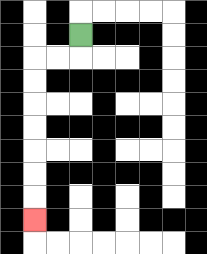{'start': '[3, 1]', 'end': '[1, 9]', 'path_directions': 'D,L,L,D,D,D,D,D,D,D', 'path_coordinates': '[[3, 1], [3, 2], [2, 2], [1, 2], [1, 3], [1, 4], [1, 5], [1, 6], [1, 7], [1, 8], [1, 9]]'}